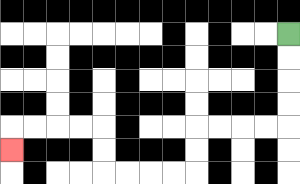{'start': '[12, 1]', 'end': '[0, 6]', 'path_directions': 'D,D,D,D,L,L,L,L,D,D,L,L,L,L,U,U,L,L,L,L,D', 'path_coordinates': '[[12, 1], [12, 2], [12, 3], [12, 4], [12, 5], [11, 5], [10, 5], [9, 5], [8, 5], [8, 6], [8, 7], [7, 7], [6, 7], [5, 7], [4, 7], [4, 6], [4, 5], [3, 5], [2, 5], [1, 5], [0, 5], [0, 6]]'}